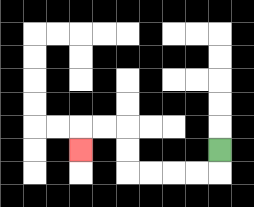{'start': '[9, 6]', 'end': '[3, 6]', 'path_directions': 'D,L,L,L,L,U,U,L,L,D', 'path_coordinates': '[[9, 6], [9, 7], [8, 7], [7, 7], [6, 7], [5, 7], [5, 6], [5, 5], [4, 5], [3, 5], [3, 6]]'}